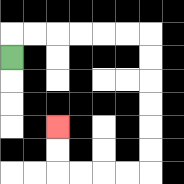{'start': '[0, 2]', 'end': '[2, 5]', 'path_directions': 'U,R,R,R,R,R,R,D,D,D,D,D,D,L,L,L,L,U,U', 'path_coordinates': '[[0, 2], [0, 1], [1, 1], [2, 1], [3, 1], [4, 1], [5, 1], [6, 1], [6, 2], [6, 3], [6, 4], [6, 5], [6, 6], [6, 7], [5, 7], [4, 7], [3, 7], [2, 7], [2, 6], [2, 5]]'}